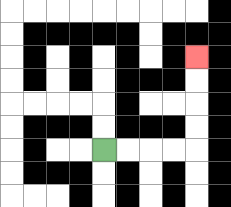{'start': '[4, 6]', 'end': '[8, 2]', 'path_directions': 'R,R,R,R,U,U,U,U', 'path_coordinates': '[[4, 6], [5, 6], [6, 6], [7, 6], [8, 6], [8, 5], [8, 4], [8, 3], [8, 2]]'}